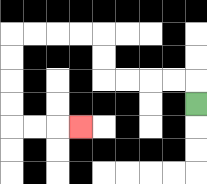{'start': '[8, 4]', 'end': '[3, 5]', 'path_directions': 'U,L,L,L,L,U,U,L,L,L,L,D,D,D,D,R,R,R', 'path_coordinates': '[[8, 4], [8, 3], [7, 3], [6, 3], [5, 3], [4, 3], [4, 2], [4, 1], [3, 1], [2, 1], [1, 1], [0, 1], [0, 2], [0, 3], [0, 4], [0, 5], [1, 5], [2, 5], [3, 5]]'}